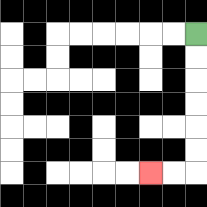{'start': '[8, 1]', 'end': '[6, 7]', 'path_directions': 'D,D,D,D,D,D,L,L', 'path_coordinates': '[[8, 1], [8, 2], [8, 3], [8, 4], [8, 5], [8, 6], [8, 7], [7, 7], [6, 7]]'}